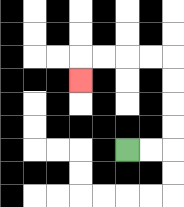{'start': '[5, 6]', 'end': '[3, 3]', 'path_directions': 'R,R,U,U,U,U,L,L,L,L,D', 'path_coordinates': '[[5, 6], [6, 6], [7, 6], [7, 5], [7, 4], [7, 3], [7, 2], [6, 2], [5, 2], [4, 2], [3, 2], [3, 3]]'}